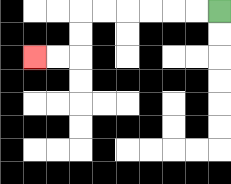{'start': '[9, 0]', 'end': '[1, 2]', 'path_directions': 'L,L,L,L,L,L,D,D,L,L', 'path_coordinates': '[[9, 0], [8, 0], [7, 0], [6, 0], [5, 0], [4, 0], [3, 0], [3, 1], [3, 2], [2, 2], [1, 2]]'}